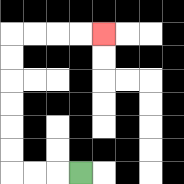{'start': '[3, 7]', 'end': '[4, 1]', 'path_directions': 'L,L,L,U,U,U,U,U,U,R,R,R,R', 'path_coordinates': '[[3, 7], [2, 7], [1, 7], [0, 7], [0, 6], [0, 5], [0, 4], [0, 3], [0, 2], [0, 1], [1, 1], [2, 1], [3, 1], [4, 1]]'}